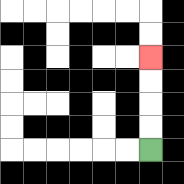{'start': '[6, 6]', 'end': '[6, 2]', 'path_directions': 'U,U,U,U', 'path_coordinates': '[[6, 6], [6, 5], [6, 4], [6, 3], [6, 2]]'}